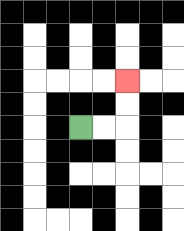{'start': '[3, 5]', 'end': '[5, 3]', 'path_directions': 'R,R,U,U', 'path_coordinates': '[[3, 5], [4, 5], [5, 5], [5, 4], [5, 3]]'}